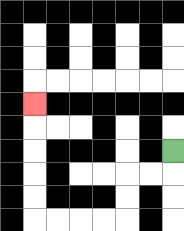{'start': '[7, 6]', 'end': '[1, 4]', 'path_directions': 'D,L,L,D,D,L,L,L,L,U,U,U,U,U', 'path_coordinates': '[[7, 6], [7, 7], [6, 7], [5, 7], [5, 8], [5, 9], [4, 9], [3, 9], [2, 9], [1, 9], [1, 8], [1, 7], [1, 6], [1, 5], [1, 4]]'}